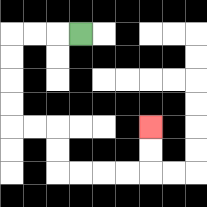{'start': '[3, 1]', 'end': '[6, 5]', 'path_directions': 'L,L,L,D,D,D,D,R,R,D,D,R,R,R,R,U,U', 'path_coordinates': '[[3, 1], [2, 1], [1, 1], [0, 1], [0, 2], [0, 3], [0, 4], [0, 5], [1, 5], [2, 5], [2, 6], [2, 7], [3, 7], [4, 7], [5, 7], [6, 7], [6, 6], [6, 5]]'}